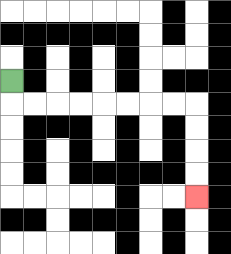{'start': '[0, 3]', 'end': '[8, 8]', 'path_directions': 'D,R,R,R,R,R,R,R,R,D,D,D,D', 'path_coordinates': '[[0, 3], [0, 4], [1, 4], [2, 4], [3, 4], [4, 4], [5, 4], [6, 4], [7, 4], [8, 4], [8, 5], [8, 6], [8, 7], [8, 8]]'}